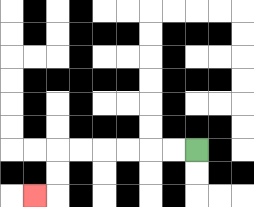{'start': '[8, 6]', 'end': '[1, 8]', 'path_directions': 'L,L,L,L,L,L,D,D,L', 'path_coordinates': '[[8, 6], [7, 6], [6, 6], [5, 6], [4, 6], [3, 6], [2, 6], [2, 7], [2, 8], [1, 8]]'}